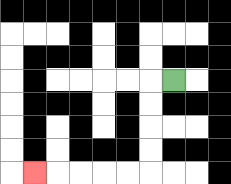{'start': '[7, 3]', 'end': '[1, 7]', 'path_directions': 'L,D,D,D,D,L,L,L,L,L', 'path_coordinates': '[[7, 3], [6, 3], [6, 4], [6, 5], [6, 6], [6, 7], [5, 7], [4, 7], [3, 7], [2, 7], [1, 7]]'}